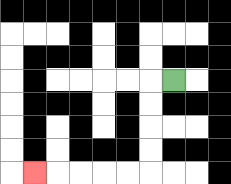{'start': '[7, 3]', 'end': '[1, 7]', 'path_directions': 'L,D,D,D,D,L,L,L,L,L', 'path_coordinates': '[[7, 3], [6, 3], [6, 4], [6, 5], [6, 6], [6, 7], [5, 7], [4, 7], [3, 7], [2, 7], [1, 7]]'}